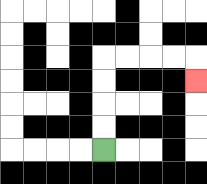{'start': '[4, 6]', 'end': '[8, 3]', 'path_directions': 'U,U,U,U,R,R,R,R,D', 'path_coordinates': '[[4, 6], [4, 5], [4, 4], [4, 3], [4, 2], [5, 2], [6, 2], [7, 2], [8, 2], [8, 3]]'}